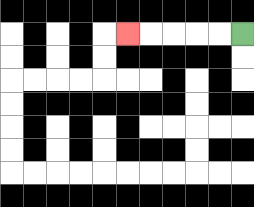{'start': '[10, 1]', 'end': '[5, 1]', 'path_directions': 'L,L,L,L,L', 'path_coordinates': '[[10, 1], [9, 1], [8, 1], [7, 1], [6, 1], [5, 1]]'}